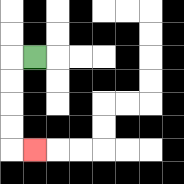{'start': '[1, 2]', 'end': '[1, 6]', 'path_directions': 'L,D,D,D,D,R', 'path_coordinates': '[[1, 2], [0, 2], [0, 3], [0, 4], [0, 5], [0, 6], [1, 6]]'}